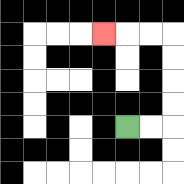{'start': '[5, 5]', 'end': '[4, 1]', 'path_directions': 'R,R,U,U,U,U,L,L,L', 'path_coordinates': '[[5, 5], [6, 5], [7, 5], [7, 4], [7, 3], [7, 2], [7, 1], [6, 1], [5, 1], [4, 1]]'}